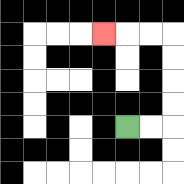{'start': '[5, 5]', 'end': '[4, 1]', 'path_directions': 'R,R,U,U,U,U,L,L,L', 'path_coordinates': '[[5, 5], [6, 5], [7, 5], [7, 4], [7, 3], [7, 2], [7, 1], [6, 1], [5, 1], [4, 1]]'}